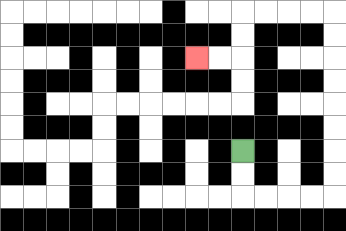{'start': '[10, 6]', 'end': '[8, 2]', 'path_directions': 'D,D,R,R,R,R,U,U,U,U,U,U,U,U,L,L,L,L,D,D,L,L', 'path_coordinates': '[[10, 6], [10, 7], [10, 8], [11, 8], [12, 8], [13, 8], [14, 8], [14, 7], [14, 6], [14, 5], [14, 4], [14, 3], [14, 2], [14, 1], [14, 0], [13, 0], [12, 0], [11, 0], [10, 0], [10, 1], [10, 2], [9, 2], [8, 2]]'}